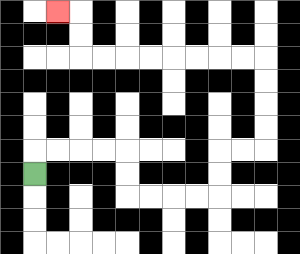{'start': '[1, 7]', 'end': '[2, 0]', 'path_directions': 'U,R,R,R,R,D,D,R,R,R,R,U,U,R,R,U,U,U,U,L,L,L,L,L,L,L,L,U,U,L', 'path_coordinates': '[[1, 7], [1, 6], [2, 6], [3, 6], [4, 6], [5, 6], [5, 7], [5, 8], [6, 8], [7, 8], [8, 8], [9, 8], [9, 7], [9, 6], [10, 6], [11, 6], [11, 5], [11, 4], [11, 3], [11, 2], [10, 2], [9, 2], [8, 2], [7, 2], [6, 2], [5, 2], [4, 2], [3, 2], [3, 1], [3, 0], [2, 0]]'}